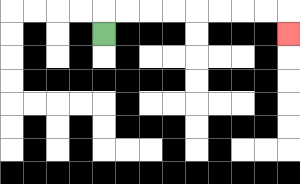{'start': '[4, 1]', 'end': '[12, 1]', 'path_directions': 'U,R,R,R,R,R,R,R,R,D', 'path_coordinates': '[[4, 1], [4, 0], [5, 0], [6, 0], [7, 0], [8, 0], [9, 0], [10, 0], [11, 0], [12, 0], [12, 1]]'}